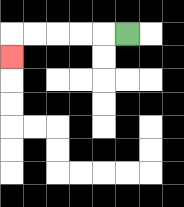{'start': '[5, 1]', 'end': '[0, 2]', 'path_directions': 'L,L,L,L,L,D', 'path_coordinates': '[[5, 1], [4, 1], [3, 1], [2, 1], [1, 1], [0, 1], [0, 2]]'}